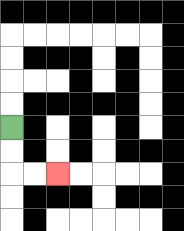{'start': '[0, 5]', 'end': '[2, 7]', 'path_directions': 'D,D,R,R', 'path_coordinates': '[[0, 5], [0, 6], [0, 7], [1, 7], [2, 7]]'}